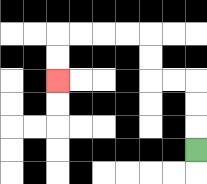{'start': '[8, 6]', 'end': '[2, 3]', 'path_directions': 'U,U,U,L,L,U,U,L,L,L,L,D,D', 'path_coordinates': '[[8, 6], [8, 5], [8, 4], [8, 3], [7, 3], [6, 3], [6, 2], [6, 1], [5, 1], [4, 1], [3, 1], [2, 1], [2, 2], [2, 3]]'}